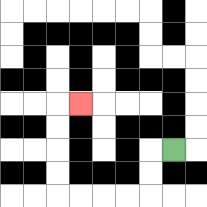{'start': '[7, 6]', 'end': '[3, 4]', 'path_directions': 'L,D,D,L,L,L,L,U,U,U,U,R', 'path_coordinates': '[[7, 6], [6, 6], [6, 7], [6, 8], [5, 8], [4, 8], [3, 8], [2, 8], [2, 7], [2, 6], [2, 5], [2, 4], [3, 4]]'}